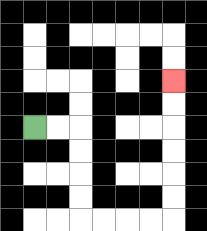{'start': '[1, 5]', 'end': '[7, 3]', 'path_directions': 'R,R,D,D,D,D,R,R,R,R,U,U,U,U,U,U', 'path_coordinates': '[[1, 5], [2, 5], [3, 5], [3, 6], [3, 7], [3, 8], [3, 9], [4, 9], [5, 9], [6, 9], [7, 9], [7, 8], [7, 7], [7, 6], [7, 5], [7, 4], [7, 3]]'}